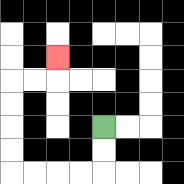{'start': '[4, 5]', 'end': '[2, 2]', 'path_directions': 'D,D,L,L,L,L,U,U,U,U,R,R,U', 'path_coordinates': '[[4, 5], [4, 6], [4, 7], [3, 7], [2, 7], [1, 7], [0, 7], [0, 6], [0, 5], [0, 4], [0, 3], [1, 3], [2, 3], [2, 2]]'}